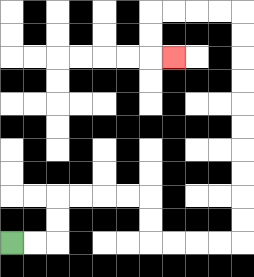{'start': '[0, 10]', 'end': '[7, 2]', 'path_directions': 'R,R,U,U,R,R,R,R,D,D,R,R,R,R,U,U,U,U,U,U,U,U,U,U,L,L,L,L,D,D,R', 'path_coordinates': '[[0, 10], [1, 10], [2, 10], [2, 9], [2, 8], [3, 8], [4, 8], [5, 8], [6, 8], [6, 9], [6, 10], [7, 10], [8, 10], [9, 10], [10, 10], [10, 9], [10, 8], [10, 7], [10, 6], [10, 5], [10, 4], [10, 3], [10, 2], [10, 1], [10, 0], [9, 0], [8, 0], [7, 0], [6, 0], [6, 1], [6, 2], [7, 2]]'}